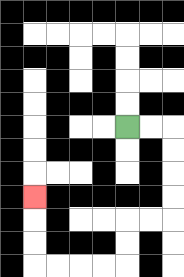{'start': '[5, 5]', 'end': '[1, 8]', 'path_directions': 'R,R,D,D,D,D,L,L,D,D,L,L,L,L,U,U,U', 'path_coordinates': '[[5, 5], [6, 5], [7, 5], [7, 6], [7, 7], [7, 8], [7, 9], [6, 9], [5, 9], [5, 10], [5, 11], [4, 11], [3, 11], [2, 11], [1, 11], [1, 10], [1, 9], [1, 8]]'}